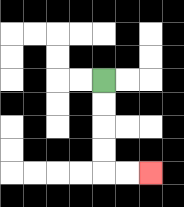{'start': '[4, 3]', 'end': '[6, 7]', 'path_directions': 'D,D,D,D,R,R', 'path_coordinates': '[[4, 3], [4, 4], [4, 5], [4, 6], [4, 7], [5, 7], [6, 7]]'}